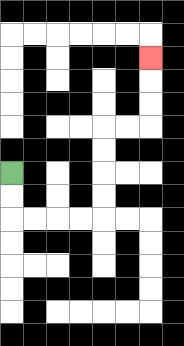{'start': '[0, 7]', 'end': '[6, 2]', 'path_directions': 'D,D,R,R,R,R,U,U,U,U,R,R,U,U,U', 'path_coordinates': '[[0, 7], [0, 8], [0, 9], [1, 9], [2, 9], [3, 9], [4, 9], [4, 8], [4, 7], [4, 6], [4, 5], [5, 5], [6, 5], [6, 4], [6, 3], [6, 2]]'}